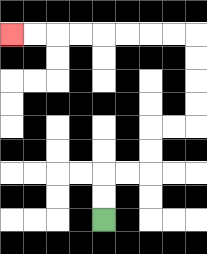{'start': '[4, 9]', 'end': '[0, 1]', 'path_directions': 'U,U,R,R,U,U,R,R,U,U,U,U,L,L,L,L,L,L,L,L', 'path_coordinates': '[[4, 9], [4, 8], [4, 7], [5, 7], [6, 7], [6, 6], [6, 5], [7, 5], [8, 5], [8, 4], [8, 3], [8, 2], [8, 1], [7, 1], [6, 1], [5, 1], [4, 1], [3, 1], [2, 1], [1, 1], [0, 1]]'}